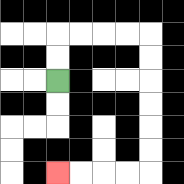{'start': '[2, 3]', 'end': '[2, 7]', 'path_directions': 'U,U,R,R,R,R,D,D,D,D,D,D,L,L,L,L', 'path_coordinates': '[[2, 3], [2, 2], [2, 1], [3, 1], [4, 1], [5, 1], [6, 1], [6, 2], [6, 3], [6, 4], [6, 5], [6, 6], [6, 7], [5, 7], [4, 7], [3, 7], [2, 7]]'}